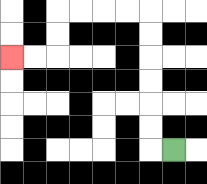{'start': '[7, 6]', 'end': '[0, 2]', 'path_directions': 'L,U,U,U,U,U,U,L,L,L,L,D,D,L,L', 'path_coordinates': '[[7, 6], [6, 6], [6, 5], [6, 4], [6, 3], [6, 2], [6, 1], [6, 0], [5, 0], [4, 0], [3, 0], [2, 0], [2, 1], [2, 2], [1, 2], [0, 2]]'}